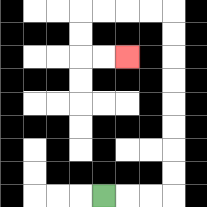{'start': '[4, 8]', 'end': '[5, 2]', 'path_directions': 'R,R,R,U,U,U,U,U,U,U,U,L,L,L,L,D,D,R,R', 'path_coordinates': '[[4, 8], [5, 8], [6, 8], [7, 8], [7, 7], [7, 6], [7, 5], [7, 4], [7, 3], [7, 2], [7, 1], [7, 0], [6, 0], [5, 0], [4, 0], [3, 0], [3, 1], [3, 2], [4, 2], [5, 2]]'}